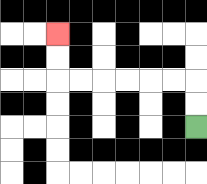{'start': '[8, 5]', 'end': '[2, 1]', 'path_directions': 'U,U,L,L,L,L,L,L,U,U', 'path_coordinates': '[[8, 5], [8, 4], [8, 3], [7, 3], [6, 3], [5, 3], [4, 3], [3, 3], [2, 3], [2, 2], [2, 1]]'}